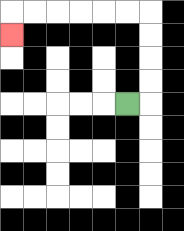{'start': '[5, 4]', 'end': '[0, 1]', 'path_directions': 'R,U,U,U,U,L,L,L,L,L,L,D', 'path_coordinates': '[[5, 4], [6, 4], [6, 3], [6, 2], [6, 1], [6, 0], [5, 0], [4, 0], [3, 0], [2, 0], [1, 0], [0, 0], [0, 1]]'}